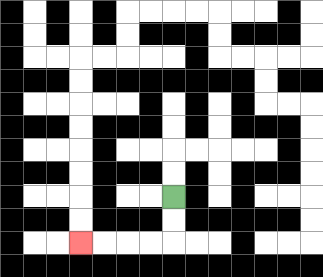{'start': '[7, 8]', 'end': '[3, 10]', 'path_directions': 'D,D,L,L,L,L', 'path_coordinates': '[[7, 8], [7, 9], [7, 10], [6, 10], [5, 10], [4, 10], [3, 10]]'}